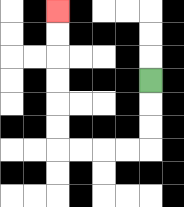{'start': '[6, 3]', 'end': '[2, 0]', 'path_directions': 'D,D,D,L,L,L,L,U,U,U,U,U,U', 'path_coordinates': '[[6, 3], [6, 4], [6, 5], [6, 6], [5, 6], [4, 6], [3, 6], [2, 6], [2, 5], [2, 4], [2, 3], [2, 2], [2, 1], [2, 0]]'}